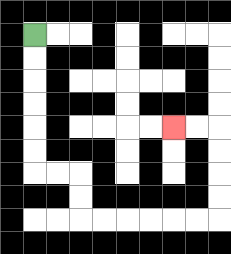{'start': '[1, 1]', 'end': '[7, 5]', 'path_directions': 'D,D,D,D,D,D,R,R,D,D,R,R,R,R,R,R,U,U,U,U,L,L', 'path_coordinates': '[[1, 1], [1, 2], [1, 3], [1, 4], [1, 5], [1, 6], [1, 7], [2, 7], [3, 7], [3, 8], [3, 9], [4, 9], [5, 9], [6, 9], [7, 9], [8, 9], [9, 9], [9, 8], [9, 7], [9, 6], [9, 5], [8, 5], [7, 5]]'}